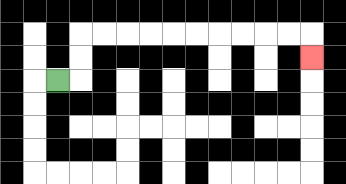{'start': '[2, 3]', 'end': '[13, 2]', 'path_directions': 'R,U,U,R,R,R,R,R,R,R,R,R,R,D', 'path_coordinates': '[[2, 3], [3, 3], [3, 2], [3, 1], [4, 1], [5, 1], [6, 1], [7, 1], [8, 1], [9, 1], [10, 1], [11, 1], [12, 1], [13, 1], [13, 2]]'}